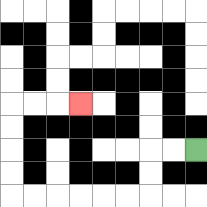{'start': '[8, 6]', 'end': '[3, 4]', 'path_directions': 'L,L,D,D,L,L,L,L,L,L,U,U,U,U,R,R,R', 'path_coordinates': '[[8, 6], [7, 6], [6, 6], [6, 7], [6, 8], [5, 8], [4, 8], [3, 8], [2, 8], [1, 8], [0, 8], [0, 7], [0, 6], [0, 5], [0, 4], [1, 4], [2, 4], [3, 4]]'}